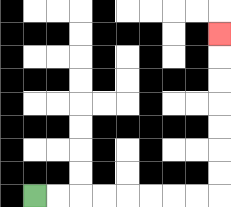{'start': '[1, 8]', 'end': '[9, 1]', 'path_directions': 'R,R,R,R,R,R,R,R,U,U,U,U,U,U,U', 'path_coordinates': '[[1, 8], [2, 8], [3, 8], [4, 8], [5, 8], [6, 8], [7, 8], [8, 8], [9, 8], [9, 7], [9, 6], [9, 5], [9, 4], [9, 3], [9, 2], [9, 1]]'}